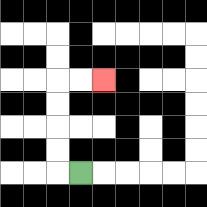{'start': '[3, 7]', 'end': '[4, 3]', 'path_directions': 'L,U,U,U,U,R,R', 'path_coordinates': '[[3, 7], [2, 7], [2, 6], [2, 5], [2, 4], [2, 3], [3, 3], [4, 3]]'}